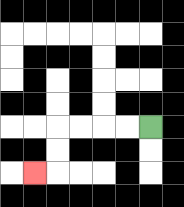{'start': '[6, 5]', 'end': '[1, 7]', 'path_directions': 'L,L,L,L,D,D,L', 'path_coordinates': '[[6, 5], [5, 5], [4, 5], [3, 5], [2, 5], [2, 6], [2, 7], [1, 7]]'}